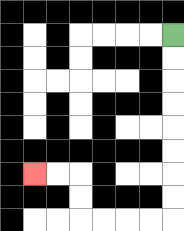{'start': '[7, 1]', 'end': '[1, 7]', 'path_directions': 'D,D,D,D,D,D,D,D,L,L,L,L,U,U,L,L', 'path_coordinates': '[[7, 1], [7, 2], [7, 3], [7, 4], [7, 5], [7, 6], [7, 7], [7, 8], [7, 9], [6, 9], [5, 9], [4, 9], [3, 9], [3, 8], [3, 7], [2, 7], [1, 7]]'}